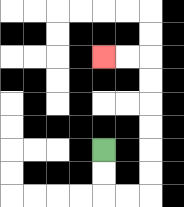{'start': '[4, 6]', 'end': '[4, 2]', 'path_directions': 'D,D,R,R,U,U,U,U,U,U,L,L', 'path_coordinates': '[[4, 6], [4, 7], [4, 8], [5, 8], [6, 8], [6, 7], [6, 6], [6, 5], [6, 4], [6, 3], [6, 2], [5, 2], [4, 2]]'}